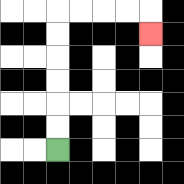{'start': '[2, 6]', 'end': '[6, 1]', 'path_directions': 'U,U,U,U,U,U,R,R,R,R,D', 'path_coordinates': '[[2, 6], [2, 5], [2, 4], [2, 3], [2, 2], [2, 1], [2, 0], [3, 0], [4, 0], [5, 0], [6, 0], [6, 1]]'}